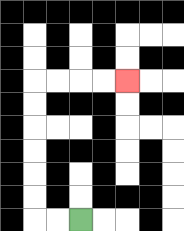{'start': '[3, 9]', 'end': '[5, 3]', 'path_directions': 'L,L,U,U,U,U,U,U,R,R,R,R', 'path_coordinates': '[[3, 9], [2, 9], [1, 9], [1, 8], [1, 7], [1, 6], [1, 5], [1, 4], [1, 3], [2, 3], [3, 3], [4, 3], [5, 3]]'}